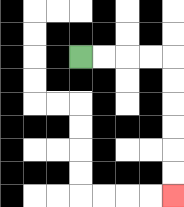{'start': '[3, 2]', 'end': '[7, 8]', 'path_directions': 'R,R,R,R,D,D,D,D,D,D', 'path_coordinates': '[[3, 2], [4, 2], [5, 2], [6, 2], [7, 2], [7, 3], [7, 4], [7, 5], [7, 6], [7, 7], [7, 8]]'}